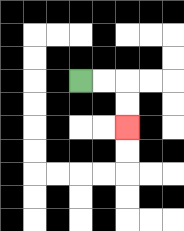{'start': '[3, 3]', 'end': '[5, 5]', 'path_directions': 'R,R,D,D', 'path_coordinates': '[[3, 3], [4, 3], [5, 3], [5, 4], [5, 5]]'}